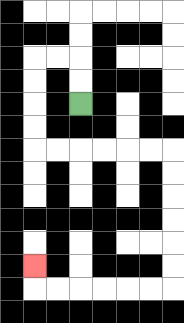{'start': '[3, 4]', 'end': '[1, 11]', 'path_directions': 'U,U,L,L,D,D,D,D,R,R,R,R,R,R,D,D,D,D,D,D,L,L,L,L,L,L,U', 'path_coordinates': '[[3, 4], [3, 3], [3, 2], [2, 2], [1, 2], [1, 3], [1, 4], [1, 5], [1, 6], [2, 6], [3, 6], [4, 6], [5, 6], [6, 6], [7, 6], [7, 7], [7, 8], [7, 9], [7, 10], [7, 11], [7, 12], [6, 12], [5, 12], [4, 12], [3, 12], [2, 12], [1, 12], [1, 11]]'}